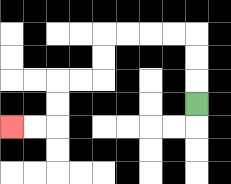{'start': '[8, 4]', 'end': '[0, 5]', 'path_directions': 'U,U,U,L,L,L,L,D,D,L,L,D,D,L,L', 'path_coordinates': '[[8, 4], [8, 3], [8, 2], [8, 1], [7, 1], [6, 1], [5, 1], [4, 1], [4, 2], [4, 3], [3, 3], [2, 3], [2, 4], [2, 5], [1, 5], [0, 5]]'}